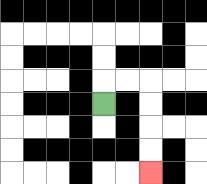{'start': '[4, 4]', 'end': '[6, 7]', 'path_directions': 'U,R,R,D,D,D,D', 'path_coordinates': '[[4, 4], [4, 3], [5, 3], [6, 3], [6, 4], [6, 5], [6, 6], [6, 7]]'}